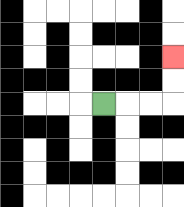{'start': '[4, 4]', 'end': '[7, 2]', 'path_directions': 'R,R,R,U,U', 'path_coordinates': '[[4, 4], [5, 4], [6, 4], [7, 4], [7, 3], [7, 2]]'}